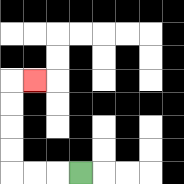{'start': '[3, 7]', 'end': '[1, 3]', 'path_directions': 'L,L,L,U,U,U,U,R', 'path_coordinates': '[[3, 7], [2, 7], [1, 7], [0, 7], [0, 6], [0, 5], [0, 4], [0, 3], [1, 3]]'}